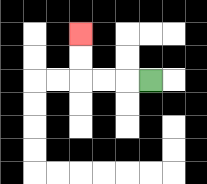{'start': '[6, 3]', 'end': '[3, 1]', 'path_directions': 'L,L,L,U,U', 'path_coordinates': '[[6, 3], [5, 3], [4, 3], [3, 3], [3, 2], [3, 1]]'}